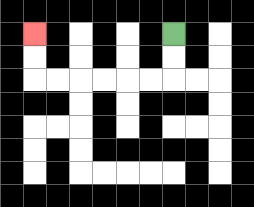{'start': '[7, 1]', 'end': '[1, 1]', 'path_directions': 'D,D,L,L,L,L,L,L,U,U', 'path_coordinates': '[[7, 1], [7, 2], [7, 3], [6, 3], [5, 3], [4, 3], [3, 3], [2, 3], [1, 3], [1, 2], [1, 1]]'}